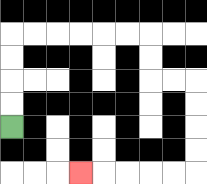{'start': '[0, 5]', 'end': '[3, 7]', 'path_directions': 'U,U,U,U,R,R,R,R,R,R,D,D,R,R,D,D,D,D,L,L,L,L,L', 'path_coordinates': '[[0, 5], [0, 4], [0, 3], [0, 2], [0, 1], [1, 1], [2, 1], [3, 1], [4, 1], [5, 1], [6, 1], [6, 2], [6, 3], [7, 3], [8, 3], [8, 4], [8, 5], [8, 6], [8, 7], [7, 7], [6, 7], [5, 7], [4, 7], [3, 7]]'}